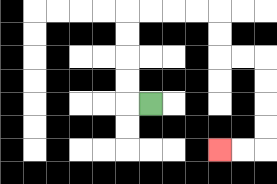{'start': '[6, 4]', 'end': '[9, 6]', 'path_directions': 'L,U,U,U,U,R,R,R,R,D,D,R,R,D,D,D,D,L,L', 'path_coordinates': '[[6, 4], [5, 4], [5, 3], [5, 2], [5, 1], [5, 0], [6, 0], [7, 0], [8, 0], [9, 0], [9, 1], [9, 2], [10, 2], [11, 2], [11, 3], [11, 4], [11, 5], [11, 6], [10, 6], [9, 6]]'}